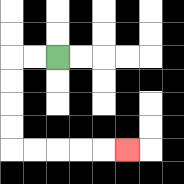{'start': '[2, 2]', 'end': '[5, 6]', 'path_directions': 'L,L,D,D,D,D,R,R,R,R,R', 'path_coordinates': '[[2, 2], [1, 2], [0, 2], [0, 3], [0, 4], [0, 5], [0, 6], [1, 6], [2, 6], [3, 6], [4, 6], [5, 6]]'}